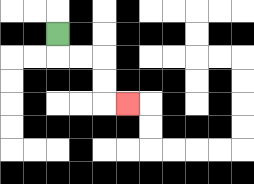{'start': '[2, 1]', 'end': '[5, 4]', 'path_directions': 'D,R,R,D,D,R', 'path_coordinates': '[[2, 1], [2, 2], [3, 2], [4, 2], [4, 3], [4, 4], [5, 4]]'}